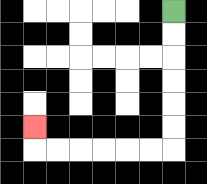{'start': '[7, 0]', 'end': '[1, 5]', 'path_directions': 'D,D,D,D,D,D,L,L,L,L,L,L,U', 'path_coordinates': '[[7, 0], [7, 1], [7, 2], [7, 3], [7, 4], [7, 5], [7, 6], [6, 6], [5, 6], [4, 6], [3, 6], [2, 6], [1, 6], [1, 5]]'}